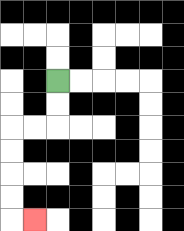{'start': '[2, 3]', 'end': '[1, 9]', 'path_directions': 'D,D,L,L,D,D,D,D,R', 'path_coordinates': '[[2, 3], [2, 4], [2, 5], [1, 5], [0, 5], [0, 6], [0, 7], [0, 8], [0, 9], [1, 9]]'}